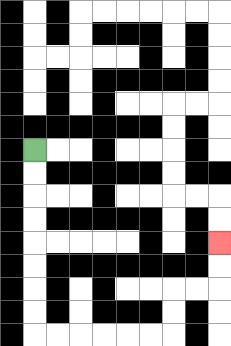{'start': '[1, 6]', 'end': '[9, 10]', 'path_directions': 'D,D,D,D,D,D,D,D,R,R,R,R,R,R,U,U,R,R,U,U', 'path_coordinates': '[[1, 6], [1, 7], [1, 8], [1, 9], [1, 10], [1, 11], [1, 12], [1, 13], [1, 14], [2, 14], [3, 14], [4, 14], [5, 14], [6, 14], [7, 14], [7, 13], [7, 12], [8, 12], [9, 12], [9, 11], [9, 10]]'}